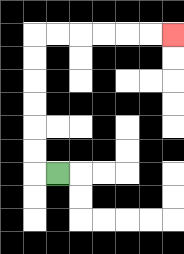{'start': '[2, 7]', 'end': '[7, 1]', 'path_directions': 'L,U,U,U,U,U,U,R,R,R,R,R,R', 'path_coordinates': '[[2, 7], [1, 7], [1, 6], [1, 5], [1, 4], [1, 3], [1, 2], [1, 1], [2, 1], [3, 1], [4, 1], [5, 1], [6, 1], [7, 1]]'}